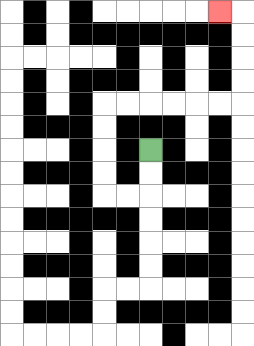{'start': '[6, 6]', 'end': '[9, 0]', 'path_directions': 'D,D,L,L,U,U,U,U,R,R,R,R,R,R,U,U,U,U,L', 'path_coordinates': '[[6, 6], [6, 7], [6, 8], [5, 8], [4, 8], [4, 7], [4, 6], [4, 5], [4, 4], [5, 4], [6, 4], [7, 4], [8, 4], [9, 4], [10, 4], [10, 3], [10, 2], [10, 1], [10, 0], [9, 0]]'}